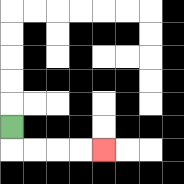{'start': '[0, 5]', 'end': '[4, 6]', 'path_directions': 'D,R,R,R,R', 'path_coordinates': '[[0, 5], [0, 6], [1, 6], [2, 6], [3, 6], [4, 6]]'}